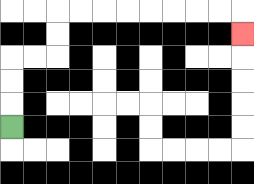{'start': '[0, 5]', 'end': '[10, 1]', 'path_directions': 'U,U,U,R,R,U,U,R,R,R,R,R,R,R,R,D', 'path_coordinates': '[[0, 5], [0, 4], [0, 3], [0, 2], [1, 2], [2, 2], [2, 1], [2, 0], [3, 0], [4, 0], [5, 0], [6, 0], [7, 0], [8, 0], [9, 0], [10, 0], [10, 1]]'}